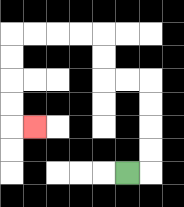{'start': '[5, 7]', 'end': '[1, 5]', 'path_directions': 'R,U,U,U,U,L,L,U,U,L,L,L,L,D,D,D,D,R', 'path_coordinates': '[[5, 7], [6, 7], [6, 6], [6, 5], [6, 4], [6, 3], [5, 3], [4, 3], [4, 2], [4, 1], [3, 1], [2, 1], [1, 1], [0, 1], [0, 2], [0, 3], [0, 4], [0, 5], [1, 5]]'}